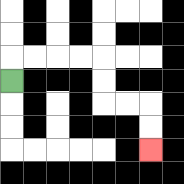{'start': '[0, 3]', 'end': '[6, 6]', 'path_directions': 'U,R,R,R,R,D,D,R,R,D,D', 'path_coordinates': '[[0, 3], [0, 2], [1, 2], [2, 2], [3, 2], [4, 2], [4, 3], [4, 4], [5, 4], [6, 4], [6, 5], [6, 6]]'}